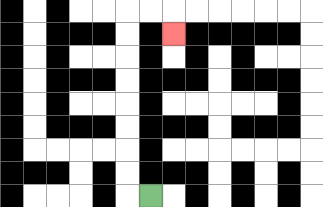{'start': '[6, 8]', 'end': '[7, 1]', 'path_directions': 'L,U,U,U,U,U,U,U,U,R,R,D', 'path_coordinates': '[[6, 8], [5, 8], [5, 7], [5, 6], [5, 5], [5, 4], [5, 3], [5, 2], [5, 1], [5, 0], [6, 0], [7, 0], [7, 1]]'}